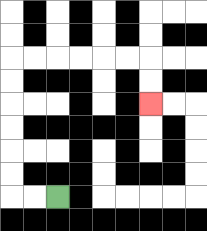{'start': '[2, 8]', 'end': '[6, 4]', 'path_directions': 'L,L,U,U,U,U,U,U,R,R,R,R,R,R,D,D', 'path_coordinates': '[[2, 8], [1, 8], [0, 8], [0, 7], [0, 6], [0, 5], [0, 4], [0, 3], [0, 2], [1, 2], [2, 2], [3, 2], [4, 2], [5, 2], [6, 2], [6, 3], [6, 4]]'}